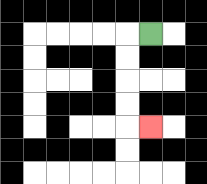{'start': '[6, 1]', 'end': '[6, 5]', 'path_directions': 'L,D,D,D,D,R', 'path_coordinates': '[[6, 1], [5, 1], [5, 2], [5, 3], [5, 4], [5, 5], [6, 5]]'}